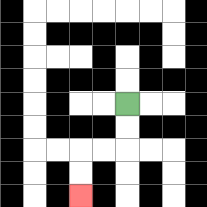{'start': '[5, 4]', 'end': '[3, 8]', 'path_directions': 'D,D,L,L,D,D', 'path_coordinates': '[[5, 4], [5, 5], [5, 6], [4, 6], [3, 6], [3, 7], [3, 8]]'}